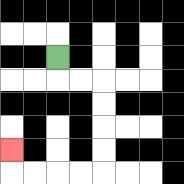{'start': '[2, 2]', 'end': '[0, 6]', 'path_directions': 'D,R,R,D,D,D,D,L,L,L,L,U', 'path_coordinates': '[[2, 2], [2, 3], [3, 3], [4, 3], [4, 4], [4, 5], [4, 6], [4, 7], [3, 7], [2, 7], [1, 7], [0, 7], [0, 6]]'}